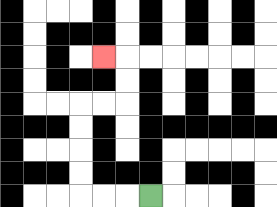{'start': '[6, 8]', 'end': '[4, 2]', 'path_directions': 'L,L,L,U,U,U,U,R,R,U,U,L', 'path_coordinates': '[[6, 8], [5, 8], [4, 8], [3, 8], [3, 7], [3, 6], [3, 5], [3, 4], [4, 4], [5, 4], [5, 3], [5, 2], [4, 2]]'}